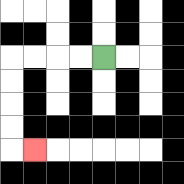{'start': '[4, 2]', 'end': '[1, 6]', 'path_directions': 'L,L,L,L,D,D,D,D,R', 'path_coordinates': '[[4, 2], [3, 2], [2, 2], [1, 2], [0, 2], [0, 3], [0, 4], [0, 5], [0, 6], [1, 6]]'}